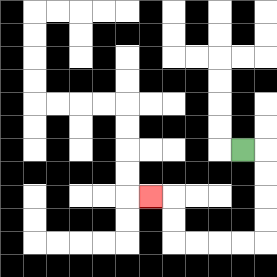{'start': '[10, 6]', 'end': '[6, 8]', 'path_directions': 'R,D,D,D,D,L,L,L,L,U,U,L', 'path_coordinates': '[[10, 6], [11, 6], [11, 7], [11, 8], [11, 9], [11, 10], [10, 10], [9, 10], [8, 10], [7, 10], [7, 9], [7, 8], [6, 8]]'}